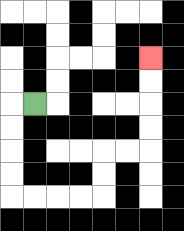{'start': '[1, 4]', 'end': '[6, 2]', 'path_directions': 'L,D,D,D,D,R,R,R,R,U,U,R,R,U,U,U,U', 'path_coordinates': '[[1, 4], [0, 4], [0, 5], [0, 6], [0, 7], [0, 8], [1, 8], [2, 8], [3, 8], [4, 8], [4, 7], [4, 6], [5, 6], [6, 6], [6, 5], [6, 4], [6, 3], [6, 2]]'}